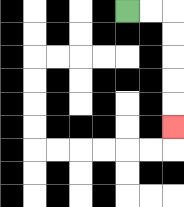{'start': '[5, 0]', 'end': '[7, 5]', 'path_directions': 'R,R,D,D,D,D,D', 'path_coordinates': '[[5, 0], [6, 0], [7, 0], [7, 1], [7, 2], [7, 3], [7, 4], [7, 5]]'}